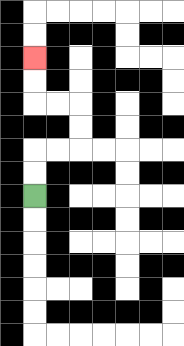{'start': '[1, 8]', 'end': '[1, 2]', 'path_directions': 'U,U,R,R,U,U,L,L,U,U', 'path_coordinates': '[[1, 8], [1, 7], [1, 6], [2, 6], [3, 6], [3, 5], [3, 4], [2, 4], [1, 4], [1, 3], [1, 2]]'}